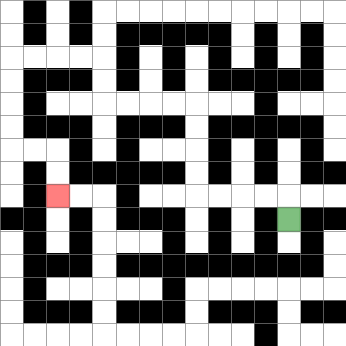{'start': '[12, 9]', 'end': '[2, 8]', 'path_directions': 'U,L,L,L,L,U,U,U,U,L,L,L,L,U,U,L,L,L,L,D,D,D,D,R,R,D,D', 'path_coordinates': '[[12, 9], [12, 8], [11, 8], [10, 8], [9, 8], [8, 8], [8, 7], [8, 6], [8, 5], [8, 4], [7, 4], [6, 4], [5, 4], [4, 4], [4, 3], [4, 2], [3, 2], [2, 2], [1, 2], [0, 2], [0, 3], [0, 4], [0, 5], [0, 6], [1, 6], [2, 6], [2, 7], [2, 8]]'}